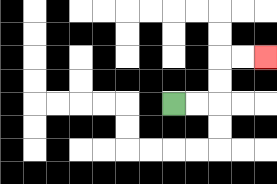{'start': '[7, 4]', 'end': '[11, 2]', 'path_directions': 'R,R,U,U,R,R', 'path_coordinates': '[[7, 4], [8, 4], [9, 4], [9, 3], [9, 2], [10, 2], [11, 2]]'}